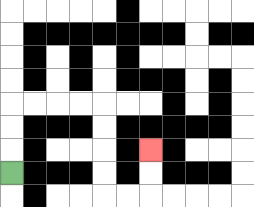{'start': '[0, 7]', 'end': '[6, 6]', 'path_directions': 'U,U,U,R,R,R,R,D,D,D,D,R,R,U,U', 'path_coordinates': '[[0, 7], [0, 6], [0, 5], [0, 4], [1, 4], [2, 4], [3, 4], [4, 4], [4, 5], [4, 6], [4, 7], [4, 8], [5, 8], [6, 8], [6, 7], [6, 6]]'}